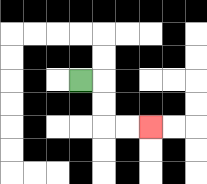{'start': '[3, 3]', 'end': '[6, 5]', 'path_directions': 'R,D,D,R,R', 'path_coordinates': '[[3, 3], [4, 3], [4, 4], [4, 5], [5, 5], [6, 5]]'}